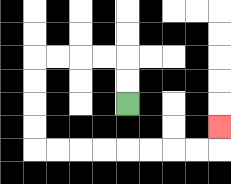{'start': '[5, 4]', 'end': '[9, 5]', 'path_directions': 'U,U,L,L,L,L,D,D,D,D,R,R,R,R,R,R,R,R,U', 'path_coordinates': '[[5, 4], [5, 3], [5, 2], [4, 2], [3, 2], [2, 2], [1, 2], [1, 3], [1, 4], [1, 5], [1, 6], [2, 6], [3, 6], [4, 6], [5, 6], [6, 6], [7, 6], [8, 6], [9, 6], [9, 5]]'}